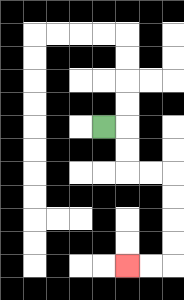{'start': '[4, 5]', 'end': '[5, 11]', 'path_directions': 'R,D,D,R,R,D,D,D,D,L,L', 'path_coordinates': '[[4, 5], [5, 5], [5, 6], [5, 7], [6, 7], [7, 7], [7, 8], [7, 9], [7, 10], [7, 11], [6, 11], [5, 11]]'}